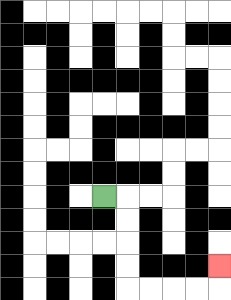{'start': '[4, 8]', 'end': '[9, 11]', 'path_directions': 'R,D,D,D,D,R,R,R,R,U', 'path_coordinates': '[[4, 8], [5, 8], [5, 9], [5, 10], [5, 11], [5, 12], [6, 12], [7, 12], [8, 12], [9, 12], [9, 11]]'}